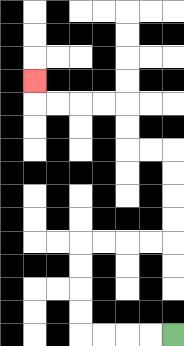{'start': '[7, 14]', 'end': '[1, 3]', 'path_directions': 'L,L,L,L,U,U,U,U,R,R,R,R,U,U,U,U,L,L,U,U,L,L,L,L,U', 'path_coordinates': '[[7, 14], [6, 14], [5, 14], [4, 14], [3, 14], [3, 13], [3, 12], [3, 11], [3, 10], [4, 10], [5, 10], [6, 10], [7, 10], [7, 9], [7, 8], [7, 7], [7, 6], [6, 6], [5, 6], [5, 5], [5, 4], [4, 4], [3, 4], [2, 4], [1, 4], [1, 3]]'}